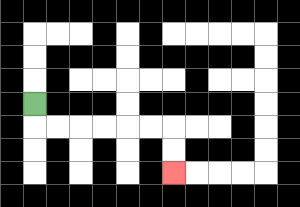{'start': '[1, 4]', 'end': '[7, 7]', 'path_directions': 'D,R,R,R,R,R,R,D,D', 'path_coordinates': '[[1, 4], [1, 5], [2, 5], [3, 5], [4, 5], [5, 5], [6, 5], [7, 5], [7, 6], [7, 7]]'}